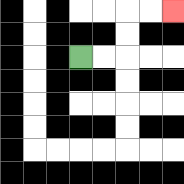{'start': '[3, 2]', 'end': '[7, 0]', 'path_directions': 'R,R,U,U,R,R', 'path_coordinates': '[[3, 2], [4, 2], [5, 2], [5, 1], [5, 0], [6, 0], [7, 0]]'}